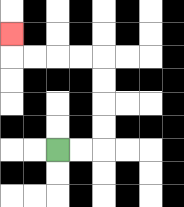{'start': '[2, 6]', 'end': '[0, 1]', 'path_directions': 'R,R,U,U,U,U,L,L,L,L,U', 'path_coordinates': '[[2, 6], [3, 6], [4, 6], [4, 5], [4, 4], [4, 3], [4, 2], [3, 2], [2, 2], [1, 2], [0, 2], [0, 1]]'}